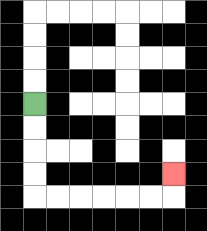{'start': '[1, 4]', 'end': '[7, 7]', 'path_directions': 'D,D,D,D,R,R,R,R,R,R,U', 'path_coordinates': '[[1, 4], [1, 5], [1, 6], [1, 7], [1, 8], [2, 8], [3, 8], [4, 8], [5, 8], [6, 8], [7, 8], [7, 7]]'}